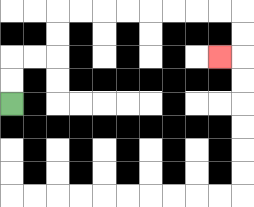{'start': '[0, 4]', 'end': '[9, 2]', 'path_directions': 'U,U,R,R,U,U,R,R,R,R,R,R,R,R,D,D,L', 'path_coordinates': '[[0, 4], [0, 3], [0, 2], [1, 2], [2, 2], [2, 1], [2, 0], [3, 0], [4, 0], [5, 0], [6, 0], [7, 0], [8, 0], [9, 0], [10, 0], [10, 1], [10, 2], [9, 2]]'}